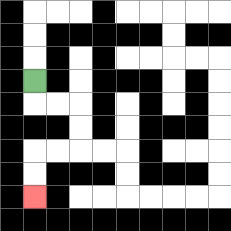{'start': '[1, 3]', 'end': '[1, 8]', 'path_directions': 'D,R,R,D,D,L,L,D,D', 'path_coordinates': '[[1, 3], [1, 4], [2, 4], [3, 4], [3, 5], [3, 6], [2, 6], [1, 6], [1, 7], [1, 8]]'}